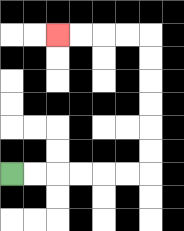{'start': '[0, 7]', 'end': '[2, 1]', 'path_directions': 'R,R,R,R,R,R,U,U,U,U,U,U,L,L,L,L', 'path_coordinates': '[[0, 7], [1, 7], [2, 7], [3, 7], [4, 7], [5, 7], [6, 7], [6, 6], [6, 5], [6, 4], [6, 3], [6, 2], [6, 1], [5, 1], [4, 1], [3, 1], [2, 1]]'}